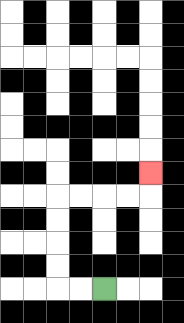{'start': '[4, 12]', 'end': '[6, 7]', 'path_directions': 'L,L,U,U,U,U,R,R,R,R,U', 'path_coordinates': '[[4, 12], [3, 12], [2, 12], [2, 11], [2, 10], [2, 9], [2, 8], [3, 8], [4, 8], [5, 8], [6, 8], [6, 7]]'}